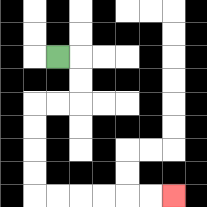{'start': '[2, 2]', 'end': '[7, 8]', 'path_directions': 'R,D,D,L,L,D,D,D,D,R,R,R,R,R,R', 'path_coordinates': '[[2, 2], [3, 2], [3, 3], [3, 4], [2, 4], [1, 4], [1, 5], [1, 6], [1, 7], [1, 8], [2, 8], [3, 8], [4, 8], [5, 8], [6, 8], [7, 8]]'}